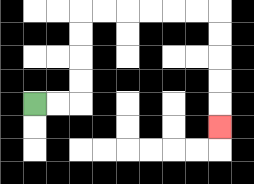{'start': '[1, 4]', 'end': '[9, 5]', 'path_directions': 'R,R,U,U,U,U,R,R,R,R,R,R,D,D,D,D,D', 'path_coordinates': '[[1, 4], [2, 4], [3, 4], [3, 3], [3, 2], [3, 1], [3, 0], [4, 0], [5, 0], [6, 0], [7, 0], [8, 0], [9, 0], [9, 1], [9, 2], [9, 3], [9, 4], [9, 5]]'}